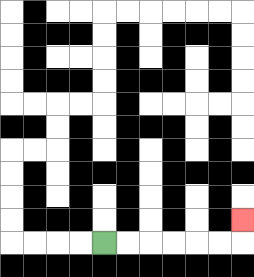{'start': '[4, 10]', 'end': '[10, 9]', 'path_directions': 'R,R,R,R,R,R,U', 'path_coordinates': '[[4, 10], [5, 10], [6, 10], [7, 10], [8, 10], [9, 10], [10, 10], [10, 9]]'}